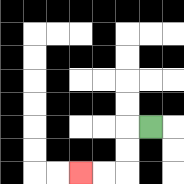{'start': '[6, 5]', 'end': '[3, 7]', 'path_directions': 'L,D,D,L,L', 'path_coordinates': '[[6, 5], [5, 5], [5, 6], [5, 7], [4, 7], [3, 7]]'}